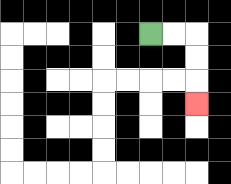{'start': '[6, 1]', 'end': '[8, 4]', 'path_directions': 'R,R,D,D,D', 'path_coordinates': '[[6, 1], [7, 1], [8, 1], [8, 2], [8, 3], [8, 4]]'}